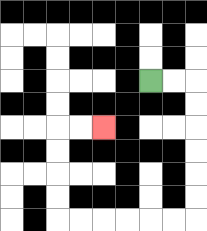{'start': '[6, 3]', 'end': '[4, 5]', 'path_directions': 'R,R,D,D,D,D,D,D,L,L,L,L,L,L,U,U,U,U,R,R', 'path_coordinates': '[[6, 3], [7, 3], [8, 3], [8, 4], [8, 5], [8, 6], [8, 7], [8, 8], [8, 9], [7, 9], [6, 9], [5, 9], [4, 9], [3, 9], [2, 9], [2, 8], [2, 7], [2, 6], [2, 5], [3, 5], [4, 5]]'}